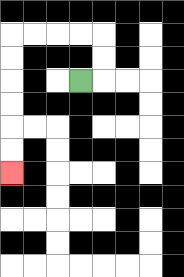{'start': '[3, 3]', 'end': '[0, 7]', 'path_directions': 'R,U,U,L,L,L,L,D,D,D,D,D,D', 'path_coordinates': '[[3, 3], [4, 3], [4, 2], [4, 1], [3, 1], [2, 1], [1, 1], [0, 1], [0, 2], [0, 3], [0, 4], [0, 5], [0, 6], [0, 7]]'}